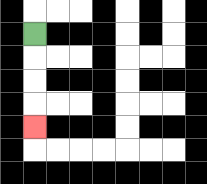{'start': '[1, 1]', 'end': '[1, 5]', 'path_directions': 'D,D,D,D', 'path_coordinates': '[[1, 1], [1, 2], [1, 3], [1, 4], [1, 5]]'}